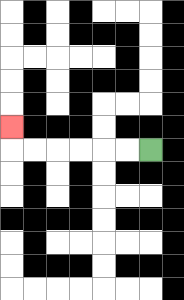{'start': '[6, 6]', 'end': '[0, 5]', 'path_directions': 'L,L,L,L,L,L,U', 'path_coordinates': '[[6, 6], [5, 6], [4, 6], [3, 6], [2, 6], [1, 6], [0, 6], [0, 5]]'}